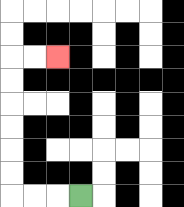{'start': '[3, 8]', 'end': '[2, 2]', 'path_directions': 'L,L,L,U,U,U,U,U,U,R,R', 'path_coordinates': '[[3, 8], [2, 8], [1, 8], [0, 8], [0, 7], [0, 6], [0, 5], [0, 4], [0, 3], [0, 2], [1, 2], [2, 2]]'}